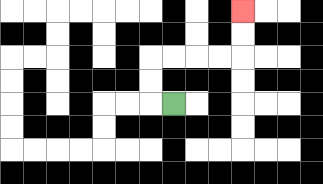{'start': '[7, 4]', 'end': '[10, 0]', 'path_directions': 'L,U,U,R,R,R,R,U,U', 'path_coordinates': '[[7, 4], [6, 4], [6, 3], [6, 2], [7, 2], [8, 2], [9, 2], [10, 2], [10, 1], [10, 0]]'}